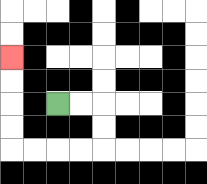{'start': '[2, 4]', 'end': '[0, 2]', 'path_directions': 'R,R,D,D,L,L,L,L,U,U,U,U', 'path_coordinates': '[[2, 4], [3, 4], [4, 4], [4, 5], [4, 6], [3, 6], [2, 6], [1, 6], [0, 6], [0, 5], [0, 4], [0, 3], [0, 2]]'}